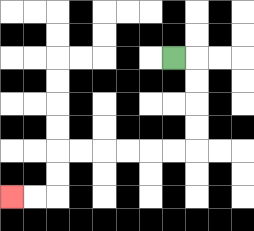{'start': '[7, 2]', 'end': '[0, 8]', 'path_directions': 'R,D,D,D,D,L,L,L,L,L,L,D,D,L,L', 'path_coordinates': '[[7, 2], [8, 2], [8, 3], [8, 4], [8, 5], [8, 6], [7, 6], [6, 6], [5, 6], [4, 6], [3, 6], [2, 6], [2, 7], [2, 8], [1, 8], [0, 8]]'}